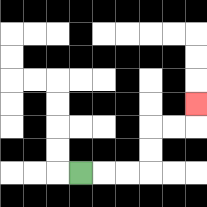{'start': '[3, 7]', 'end': '[8, 4]', 'path_directions': 'R,R,R,U,U,R,R,U', 'path_coordinates': '[[3, 7], [4, 7], [5, 7], [6, 7], [6, 6], [6, 5], [7, 5], [8, 5], [8, 4]]'}